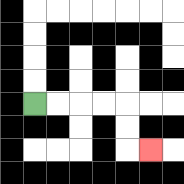{'start': '[1, 4]', 'end': '[6, 6]', 'path_directions': 'R,R,R,R,D,D,R', 'path_coordinates': '[[1, 4], [2, 4], [3, 4], [4, 4], [5, 4], [5, 5], [5, 6], [6, 6]]'}